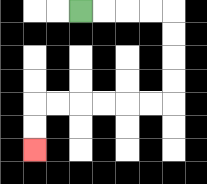{'start': '[3, 0]', 'end': '[1, 6]', 'path_directions': 'R,R,R,R,D,D,D,D,L,L,L,L,L,L,D,D', 'path_coordinates': '[[3, 0], [4, 0], [5, 0], [6, 0], [7, 0], [7, 1], [7, 2], [7, 3], [7, 4], [6, 4], [5, 4], [4, 4], [3, 4], [2, 4], [1, 4], [1, 5], [1, 6]]'}